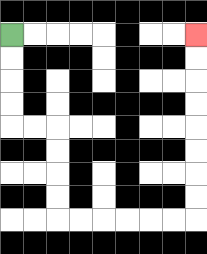{'start': '[0, 1]', 'end': '[8, 1]', 'path_directions': 'D,D,D,D,R,R,D,D,D,D,R,R,R,R,R,R,U,U,U,U,U,U,U,U', 'path_coordinates': '[[0, 1], [0, 2], [0, 3], [0, 4], [0, 5], [1, 5], [2, 5], [2, 6], [2, 7], [2, 8], [2, 9], [3, 9], [4, 9], [5, 9], [6, 9], [7, 9], [8, 9], [8, 8], [8, 7], [8, 6], [8, 5], [8, 4], [8, 3], [8, 2], [8, 1]]'}